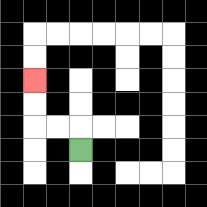{'start': '[3, 6]', 'end': '[1, 3]', 'path_directions': 'U,L,L,U,U', 'path_coordinates': '[[3, 6], [3, 5], [2, 5], [1, 5], [1, 4], [1, 3]]'}